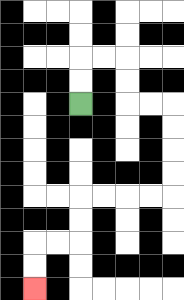{'start': '[3, 4]', 'end': '[1, 12]', 'path_directions': 'U,U,R,R,D,D,R,R,D,D,D,D,L,L,L,L,D,D,L,L,D,D', 'path_coordinates': '[[3, 4], [3, 3], [3, 2], [4, 2], [5, 2], [5, 3], [5, 4], [6, 4], [7, 4], [7, 5], [7, 6], [7, 7], [7, 8], [6, 8], [5, 8], [4, 8], [3, 8], [3, 9], [3, 10], [2, 10], [1, 10], [1, 11], [1, 12]]'}